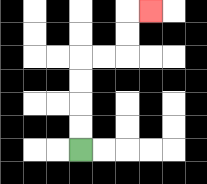{'start': '[3, 6]', 'end': '[6, 0]', 'path_directions': 'U,U,U,U,R,R,U,U,R', 'path_coordinates': '[[3, 6], [3, 5], [3, 4], [3, 3], [3, 2], [4, 2], [5, 2], [5, 1], [5, 0], [6, 0]]'}